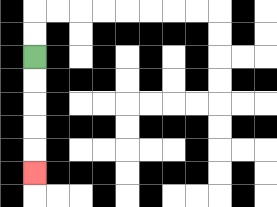{'start': '[1, 2]', 'end': '[1, 7]', 'path_directions': 'D,D,D,D,D', 'path_coordinates': '[[1, 2], [1, 3], [1, 4], [1, 5], [1, 6], [1, 7]]'}